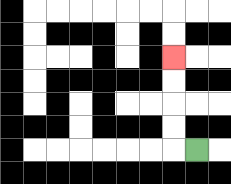{'start': '[8, 6]', 'end': '[7, 2]', 'path_directions': 'L,U,U,U,U', 'path_coordinates': '[[8, 6], [7, 6], [7, 5], [7, 4], [7, 3], [7, 2]]'}